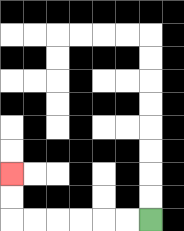{'start': '[6, 9]', 'end': '[0, 7]', 'path_directions': 'L,L,L,L,L,L,U,U', 'path_coordinates': '[[6, 9], [5, 9], [4, 9], [3, 9], [2, 9], [1, 9], [0, 9], [0, 8], [0, 7]]'}